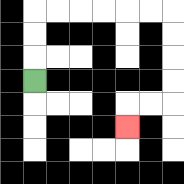{'start': '[1, 3]', 'end': '[5, 5]', 'path_directions': 'U,U,U,R,R,R,R,R,R,D,D,D,D,L,L,D', 'path_coordinates': '[[1, 3], [1, 2], [1, 1], [1, 0], [2, 0], [3, 0], [4, 0], [5, 0], [6, 0], [7, 0], [7, 1], [7, 2], [7, 3], [7, 4], [6, 4], [5, 4], [5, 5]]'}